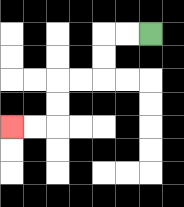{'start': '[6, 1]', 'end': '[0, 5]', 'path_directions': 'L,L,D,D,L,L,D,D,L,L', 'path_coordinates': '[[6, 1], [5, 1], [4, 1], [4, 2], [4, 3], [3, 3], [2, 3], [2, 4], [2, 5], [1, 5], [0, 5]]'}